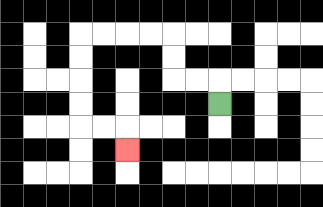{'start': '[9, 4]', 'end': '[5, 6]', 'path_directions': 'U,L,L,U,U,L,L,L,L,D,D,D,D,R,R,D', 'path_coordinates': '[[9, 4], [9, 3], [8, 3], [7, 3], [7, 2], [7, 1], [6, 1], [5, 1], [4, 1], [3, 1], [3, 2], [3, 3], [3, 4], [3, 5], [4, 5], [5, 5], [5, 6]]'}